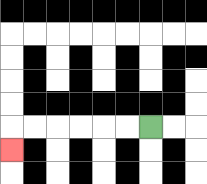{'start': '[6, 5]', 'end': '[0, 6]', 'path_directions': 'L,L,L,L,L,L,D', 'path_coordinates': '[[6, 5], [5, 5], [4, 5], [3, 5], [2, 5], [1, 5], [0, 5], [0, 6]]'}